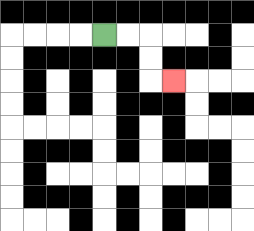{'start': '[4, 1]', 'end': '[7, 3]', 'path_directions': 'R,R,D,D,R', 'path_coordinates': '[[4, 1], [5, 1], [6, 1], [6, 2], [6, 3], [7, 3]]'}